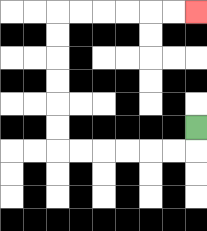{'start': '[8, 5]', 'end': '[8, 0]', 'path_directions': 'D,L,L,L,L,L,L,U,U,U,U,U,U,R,R,R,R,R,R', 'path_coordinates': '[[8, 5], [8, 6], [7, 6], [6, 6], [5, 6], [4, 6], [3, 6], [2, 6], [2, 5], [2, 4], [2, 3], [2, 2], [2, 1], [2, 0], [3, 0], [4, 0], [5, 0], [6, 0], [7, 0], [8, 0]]'}